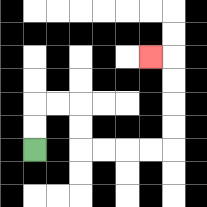{'start': '[1, 6]', 'end': '[6, 2]', 'path_directions': 'U,U,R,R,D,D,R,R,R,R,U,U,U,U,L', 'path_coordinates': '[[1, 6], [1, 5], [1, 4], [2, 4], [3, 4], [3, 5], [3, 6], [4, 6], [5, 6], [6, 6], [7, 6], [7, 5], [7, 4], [7, 3], [7, 2], [6, 2]]'}